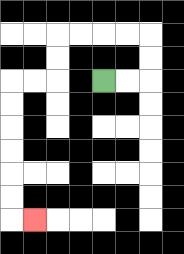{'start': '[4, 3]', 'end': '[1, 9]', 'path_directions': 'R,R,U,U,L,L,L,L,D,D,L,L,D,D,D,D,D,D,R', 'path_coordinates': '[[4, 3], [5, 3], [6, 3], [6, 2], [6, 1], [5, 1], [4, 1], [3, 1], [2, 1], [2, 2], [2, 3], [1, 3], [0, 3], [0, 4], [0, 5], [0, 6], [0, 7], [0, 8], [0, 9], [1, 9]]'}